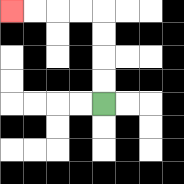{'start': '[4, 4]', 'end': '[0, 0]', 'path_directions': 'U,U,U,U,L,L,L,L', 'path_coordinates': '[[4, 4], [4, 3], [4, 2], [4, 1], [4, 0], [3, 0], [2, 0], [1, 0], [0, 0]]'}